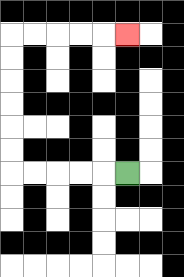{'start': '[5, 7]', 'end': '[5, 1]', 'path_directions': 'L,L,L,L,L,U,U,U,U,U,U,R,R,R,R,R', 'path_coordinates': '[[5, 7], [4, 7], [3, 7], [2, 7], [1, 7], [0, 7], [0, 6], [0, 5], [0, 4], [0, 3], [0, 2], [0, 1], [1, 1], [2, 1], [3, 1], [4, 1], [5, 1]]'}